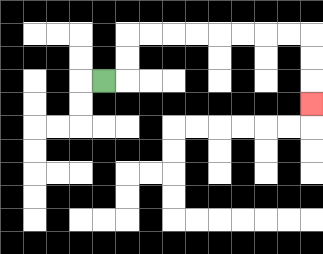{'start': '[4, 3]', 'end': '[13, 4]', 'path_directions': 'R,U,U,R,R,R,R,R,R,R,R,D,D,D', 'path_coordinates': '[[4, 3], [5, 3], [5, 2], [5, 1], [6, 1], [7, 1], [8, 1], [9, 1], [10, 1], [11, 1], [12, 1], [13, 1], [13, 2], [13, 3], [13, 4]]'}